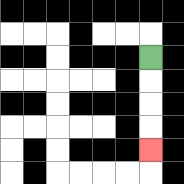{'start': '[6, 2]', 'end': '[6, 6]', 'path_directions': 'D,D,D,D', 'path_coordinates': '[[6, 2], [6, 3], [6, 4], [6, 5], [6, 6]]'}